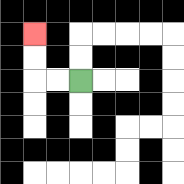{'start': '[3, 3]', 'end': '[1, 1]', 'path_directions': 'L,L,U,U', 'path_coordinates': '[[3, 3], [2, 3], [1, 3], [1, 2], [1, 1]]'}